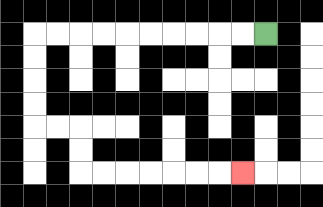{'start': '[11, 1]', 'end': '[10, 7]', 'path_directions': 'L,L,L,L,L,L,L,L,L,L,D,D,D,D,R,R,D,D,R,R,R,R,R,R,R', 'path_coordinates': '[[11, 1], [10, 1], [9, 1], [8, 1], [7, 1], [6, 1], [5, 1], [4, 1], [3, 1], [2, 1], [1, 1], [1, 2], [1, 3], [1, 4], [1, 5], [2, 5], [3, 5], [3, 6], [3, 7], [4, 7], [5, 7], [6, 7], [7, 7], [8, 7], [9, 7], [10, 7]]'}